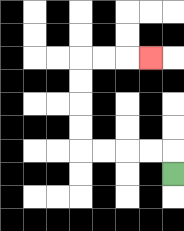{'start': '[7, 7]', 'end': '[6, 2]', 'path_directions': 'U,L,L,L,L,U,U,U,U,R,R,R', 'path_coordinates': '[[7, 7], [7, 6], [6, 6], [5, 6], [4, 6], [3, 6], [3, 5], [3, 4], [3, 3], [3, 2], [4, 2], [5, 2], [6, 2]]'}